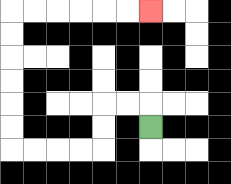{'start': '[6, 5]', 'end': '[6, 0]', 'path_directions': 'U,L,L,D,D,L,L,L,L,U,U,U,U,U,U,R,R,R,R,R,R', 'path_coordinates': '[[6, 5], [6, 4], [5, 4], [4, 4], [4, 5], [4, 6], [3, 6], [2, 6], [1, 6], [0, 6], [0, 5], [0, 4], [0, 3], [0, 2], [0, 1], [0, 0], [1, 0], [2, 0], [3, 0], [4, 0], [5, 0], [6, 0]]'}